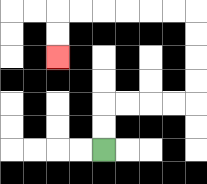{'start': '[4, 6]', 'end': '[2, 2]', 'path_directions': 'U,U,R,R,R,R,U,U,U,U,L,L,L,L,L,L,D,D', 'path_coordinates': '[[4, 6], [4, 5], [4, 4], [5, 4], [6, 4], [7, 4], [8, 4], [8, 3], [8, 2], [8, 1], [8, 0], [7, 0], [6, 0], [5, 0], [4, 0], [3, 0], [2, 0], [2, 1], [2, 2]]'}